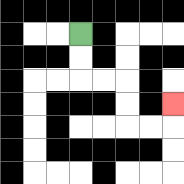{'start': '[3, 1]', 'end': '[7, 4]', 'path_directions': 'D,D,R,R,D,D,R,R,U', 'path_coordinates': '[[3, 1], [3, 2], [3, 3], [4, 3], [5, 3], [5, 4], [5, 5], [6, 5], [7, 5], [7, 4]]'}